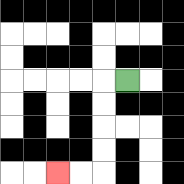{'start': '[5, 3]', 'end': '[2, 7]', 'path_directions': 'L,D,D,D,D,L,L', 'path_coordinates': '[[5, 3], [4, 3], [4, 4], [4, 5], [4, 6], [4, 7], [3, 7], [2, 7]]'}